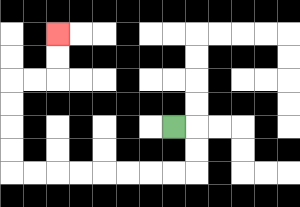{'start': '[7, 5]', 'end': '[2, 1]', 'path_directions': 'R,D,D,L,L,L,L,L,L,L,L,U,U,U,U,R,R,U,U', 'path_coordinates': '[[7, 5], [8, 5], [8, 6], [8, 7], [7, 7], [6, 7], [5, 7], [4, 7], [3, 7], [2, 7], [1, 7], [0, 7], [0, 6], [0, 5], [0, 4], [0, 3], [1, 3], [2, 3], [2, 2], [2, 1]]'}